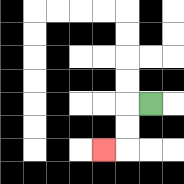{'start': '[6, 4]', 'end': '[4, 6]', 'path_directions': 'L,D,D,L', 'path_coordinates': '[[6, 4], [5, 4], [5, 5], [5, 6], [4, 6]]'}